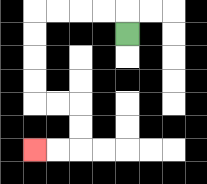{'start': '[5, 1]', 'end': '[1, 6]', 'path_directions': 'U,L,L,L,L,D,D,D,D,R,R,D,D,L,L', 'path_coordinates': '[[5, 1], [5, 0], [4, 0], [3, 0], [2, 0], [1, 0], [1, 1], [1, 2], [1, 3], [1, 4], [2, 4], [3, 4], [3, 5], [3, 6], [2, 6], [1, 6]]'}